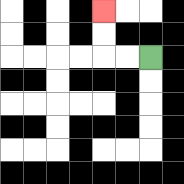{'start': '[6, 2]', 'end': '[4, 0]', 'path_directions': 'L,L,U,U', 'path_coordinates': '[[6, 2], [5, 2], [4, 2], [4, 1], [4, 0]]'}